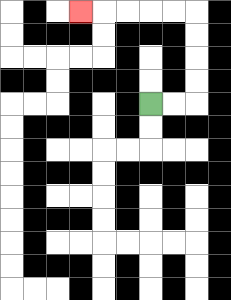{'start': '[6, 4]', 'end': '[3, 0]', 'path_directions': 'R,R,U,U,U,U,L,L,L,L,L', 'path_coordinates': '[[6, 4], [7, 4], [8, 4], [8, 3], [8, 2], [8, 1], [8, 0], [7, 0], [6, 0], [5, 0], [4, 0], [3, 0]]'}